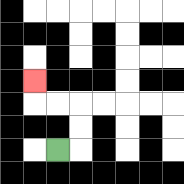{'start': '[2, 6]', 'end': '[1, 3]', 'path_directions': 'R,U,U,L,L,U', 'path_coordinates': '[[2, 6], [3, 6], [3, 5], [3, 4], [2, 4], [1, 4], [1, 3]]'}